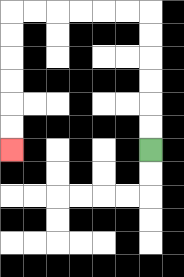{'start': '[6, 6]', 'end': '[0, 6]', 'path_directions': 'U,U,U,U,U,U,L,L,L,L,L,L,D,D,D,D,D,D', 'path_coordinates': '[[6, 6], [6, 5], [6, 4], [6, 3], [6, 2], [6, 1], [6, 0], [5, 0], [4, 0], [3, 0], [2, 0], [1, 0], [0, 0], [0, 1], [0, 2], [0, 3], [0, 4], [0, 5], [0, 6]]'}